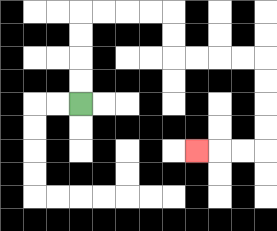{'start': '[3, 4]', 'end': '[8, 6]', 'path_directions': 'U,U,U,U,R,R,R,R,D,D,R,R,R,R,D,D,D,D,L,L,L', 'path_coordinates': '[[3, 4], [3, 3], [3, 2], [3, 1], [3, 0], [4, 0], [5, 0], [6, 0], [7, 0], [7, 1], [7, 2], [8, 2], [9, 2], [10, 2], [11, 2], [11, 3], [11, 4], [11, 5], [11, 6], [10, 6], [9, 6], [8, 6]]'}